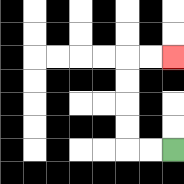{'start': '[7, 6]', 'end': '[7, 2]', 'path_directions': 'L,L,U,U,U,U,R,R', 'path_coordinates': '[[7, 6], [6, 6], [5, 6], [5, 5], [5, 4], [5, 3], [5, 2], [6, 2], [7, 2]]'}